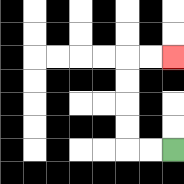{'start': '[7, 6]', 'end': '[7, 2]', 'path_directions': 'L,L,U,U,U,U,R,R', 'path_coordinates': '[[7, 6], [6, 6], [5, 6], [5, 5], [5, 4], [5, 3], [5, 2], [6, 2], [7, 2]]'}